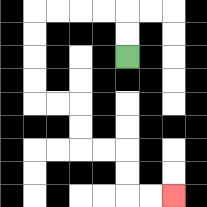{'start': '[5, 2]', 'end': '[7, 8]', 'path_directions': 'U,U,L,L,L,L,D,D,D,D,R,R,D,D,R,R,D,D,R,R', 'path_coordinates': '[[5, 2], [5, 1], [5, 0], [4, 0], [3, 0], [2, 0], [1, 0], [1, 1], [1, 2], [1, 3], [1, 4], [2, 4], [3, 4], [3, 5], [3, 6], [4, 6], [5, 6], [5, 7], [5, 8], [6, 8], [7, 8]]'}